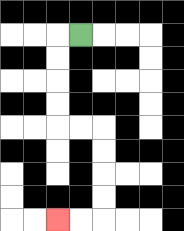{'start': '[3, 1]', 'end': '[2, 9]', 'path_directions': 'L,D,D,D,D,R,R,D,D,D,D,L,L', 'path_coordinates': '[[3, 1], [2, 1], [2, 2], [2, 3], [2, 4], [2, 5], [3, 5], [4, 5], [4, 6], [4, 7], [4, 8], [4, 9], [3, 9], [2, 9]]'}